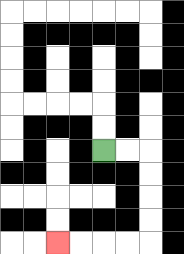{'start': '[4, 6]', 'end': '[2, 10]', 'path_directions': 'R,R,D,D,D,D,L,L,L,L', 'path_coordinates': '[[4, 6], [5, 6], [6, 6], [6, 7], [6, 8], [6, 9], [6, 10], [5, 10], [4, 10], [3, 10], [2, 10]]'}